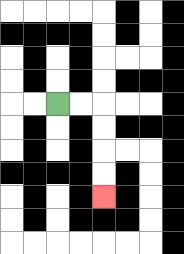{'start': '[2, 4]', 'end': '[4, 8]', 'path_directions': 'R,R,D,D,D,D', 'path_coordinates': '[[2, 4], [3, 4], [4, 4], [4, 5], [4, 6], [4, 7], [4, 8]]'}